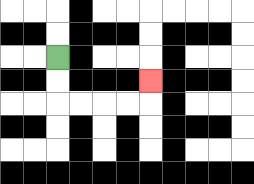{'start': '[2, 2]', 'end': '[6, 3]', 'path_directions': 'D,D,R,R,R,R,U', 'path_coordinates': '[[2, 2], [2, 3], [2, 4], [3, 4], [4, 4], [5, 4], [6, 4], [6, 3]]'}